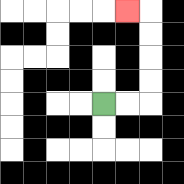{'start': '[4, 4]', 'end': '[5, 0]', 'path_directions': 'R,R,U,U,U,U,L', 'path_coordinates': '[[4, 4], [5, 4], [6, 4], [6, 3], [6, 2], [6, 1], [6, 0], [5, 0]]'}